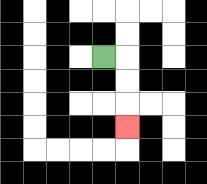{'start': '[4, 2]', 'end': '[5, 5]', 'path_directions': 'R,D,D,D', 'path_coordinates': '[[4, 2], [5, 2], [5, 3], [5, 4], [5, 5]]'}